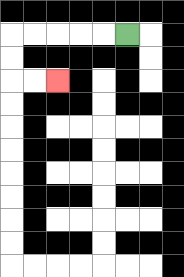{'start': '[5, 1]', 'end': '[2, 3]', 'path_directions': 'L,L,L,L,L,D,D,R,R', 'path_coordinates': '[[5, 1], [4, 1], [3, 1], [2, 1], [1, 1], [0, 1], [0, 2], [0, 3], [1, 3], [2, 3]]'}